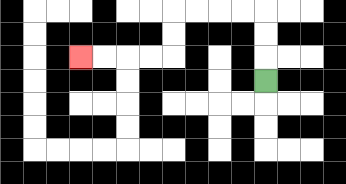{'start': '[11, 3]', 'end': '[3, 2]', 'path_directions': 'U,U,U,L,L,L,L,D,D,L,L,L,L', 'path_coordinates': '[[11, 3], [11, 2], [11, 1], [11, 0], [10, 0], [9, 0], [8, 0], [7, 0], [7, 1], [7, 2], [6, 2], [5, 2], [4, 2], [3, 2]]'}